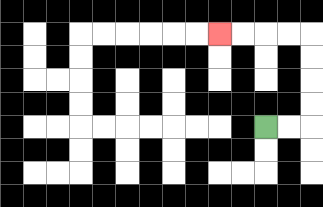{'start': '[11, 5]', 'end': '[9, 1]', 'path_directions': 'R,R,U,U,U,U,L,L,L,L', 'path_coordinates': '[[11, 5], [12, 5], [13, 5], [13, 4], [13, 3], [13, 2], [13, 1], [12, 1], [11, 1], [10, 1], [9, 1]]'}